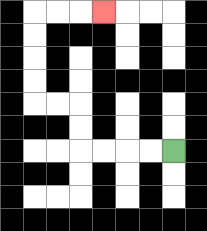{'start': '[7, 6]', 'end': '[4, 0]', 'path_directions': 'L,L,L,L,U,U,L,L,U,U,U,U,R,R,R', 'path_coordinates': '[[7, 6], [6, 6], [5, 6], [4, 6], [3, 6], [3, 5], [3, 4], [2, 4], [1, 4], [1, 3], [1, 2], [1, 1], [1, 0], [2, 0], [3, 0], [4, 0]]'}